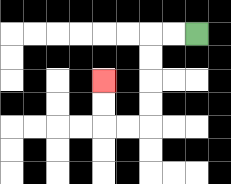{'start': '[8, 1]', 'end': '[4, 3]', 'path_directions': 'L,L,D,D,D,D,L,L,U,U', 'path_coordinates': '[[8, 1], [7, 1], [6, 1], [6, 2], [6, 3], [6, 4], [6, 5], [5, 5], [4, 5], [4, 4], [4, 3]]'}